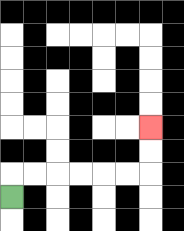{'start': '[0, 8]', 'end': '[6, 5]', 'path_directions': 'U,R,R,R,R,R,R,U,U', 'path_coordinates': '[[0, 8], [0, 7], [1, 7], [2, 7], [3, 7], [4, 7], [5, 7], [6, 7], [6, 6], [6, 5]]'}